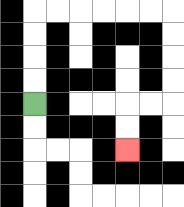{'start': '[1, 4]', 'end': '[5, 6]', 'path_directions': 'U,U,U,U,R,R,R,R,R,R,D,D,D,D,L,L,D,D', 'path_coordinates': '[[1, 4], [1, 3], [1, 2], [1, 1], [1, 0], [2, 0], [3, 0], [4, 0], [5, 0], [6, 0], [7, 0], [7, 1], [7, 2], [7, 3], [7, 4], [6, 4], [5, 4], [5, 5], [5, 6]]'}